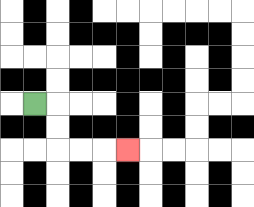{'start': '[1, 4]', 'end': '[5, 6]', 'path_directions': 'R,D,D,R,R,R', 'path_coordinates': '[[1, 4], [2, 4], [2, 5], [2, 6], [3, 6], [4, 6], [5, 6]]'}